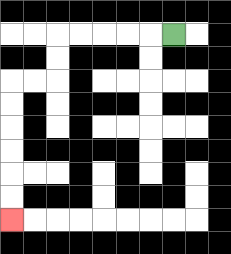{'start': '[7, 1]', 'end': '[0, 9]', 'path_directions': 'L,L,L,L,L,D,D,L,L,D,D,D,D,D,D', 'path_coordinates': '[[7, 1], [6, 1], [5, 1], [4, 1], [3, 1], [2, 1], [2, 2], [2, 3], [1, 3], [0, 3], [0, 4], [0, 5], [0, 6], [0, 7], [0, 8], [0, 9]]'}